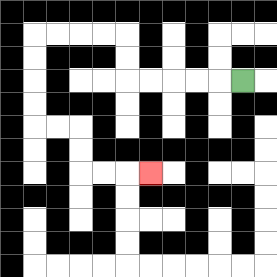{'start': '[10, 3]', 'end': '[6, 7]', 'path_directions': 'L,L,L,L,L,U,U,L,L,L,L,D,D,D,D,R,R,D,D,R,R,R', 'path_coordinates': '[[10, 3], [9, 3], [8, 3], [7, 3], [6, 3], [5, 3], [5, 2], [5, 1], [4, 1], [3, 1], [2, 1], [1, 1], [1, 2], [1, 3], [1, 4], [1, 5], [2, 5], [3, 5], [3, 6], [3, 7], [4, 7], [5, 7], [6, 7]]'}